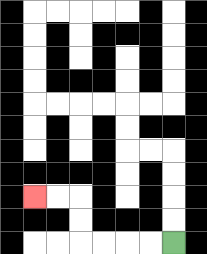{'start': '[7, 10]', 'end': '[1, 8]', 'path_directions': 'L,L,L,L,U,U,L,L', 'path_coordinates': '[[7, 10], [6, 10], [5, 10], [4, 10], [3, 10], [3, 9], [3, 8], [2, 8], [1, 8]]'}